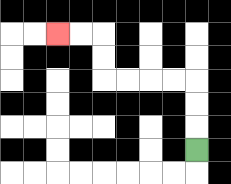{'start': '[8, 6]', 'end': '[2, 1]', 'path_directions': 'U,U,U,L,L,L,L,U,U,L,L', 'path_coordinates': '[[8, 6], [8, 5], [8, 4], [8, 3], [7, 3], [6, 3], [5, 3], [4, 3], [4, 2], [4, 1], [3, 1], [2, 1]]'}